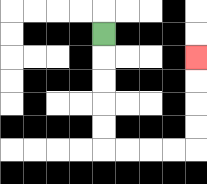{'start': '[4, 1]', 'end': '[8, 2]', 'path_directions': 'D,D,D,D,D,R,R,R,R,U,U,U,U', 'path_coordinates': '[[4, 1], [4, 2], [4, 3], [4, 4], [4, 5], [4, 6], [5, 6], [6, 6], [7, 6], [8, 6], [8, 5], [8, 4], [8, 3], [8, 2]]'}